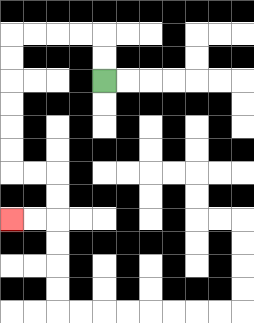{'start': '[4, 3]', 'end': '[0, 9]', 'path_directions': 'U,U,L,L,L,L,D,D,D,D,D,D,R,R,D,D,L,L', 'path_coordinates': '[[4, 3], [4, 2], [4, 1], [3, 1], [2, 1], [1, 1], [0, 1], [0, 2], [0, 3], [0, 4], [0, 5], [0, 6], [0, 7], [1, 7], [2, 7], [2, 8], [2, 9], [1, 9], [0, 9]]'}